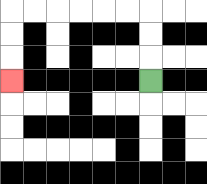{'start': '[6, 3]', 'end': '[0, 3]', 'path_directions': 'U,U,U,L,L,L,L,L,L,D,D,D', 'path_coordinates': '[[6, 3], [6, 2], [6, 1], [6, 0], [5, 0], [4, 0], [3, 0], [2, 0], [1, 0], [0, 0], [0, 1], [0, 2], [0, 3]]'}